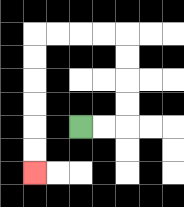{'start': '[3, 5]', 'end': '[1, 7]', 'path_directions': 'R,R,U,U,U,U,L,L,L,L,D,D,D,D,D,D', 'path_coordinates': '[[3, 5], [4, 5], [5, 5], [5, 4], [5, 3], [5, 2], [5, 1], [4, 1], [3, 1], [2, 1], [1, 1], [1, 2], [1, 3], [1, 4], [1, 5], [1, 6], [1, 7]]'}